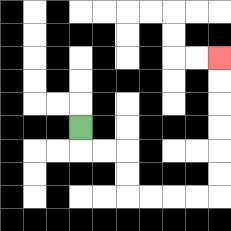{'start': '[3, 5]', 'end': '[9, 2]', 'path_directions': 'D,R,R,D,D,R,R,R,R,U,U,U,U,U,U', 'path_coordinates': '[[3, 5], [3, 6], [4, 6], [5, 6], [5, 7], [5, 8], [6, 8], [7, 8], [8, 8], [9, 8], [9, 7], [9, 6], [9, 5], [9, 4], [9, 3], [9, 2]]'}